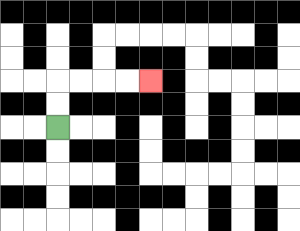{'start': '[2, 5]', 'end': '[6, 3]', 'path_directions': 'U,U,R,R,R,R', 'path_coordinates': '[[2, 5], [2, 4], [2, 3], [3, 3], [4, 3], [5, 3], [6, 3]]'}